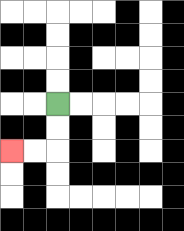{'start': '[2, 4]', 'end': '[0, 6]', 'path_directions': 'D,D,L,L', 'path_coordinates': '[[2, 4], [2, 5], [2, 6], [1, 6], [0, 6]]'}